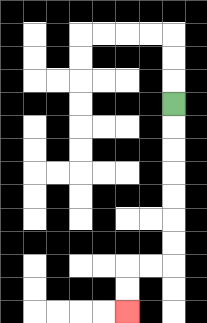{'start': '[7, 4]', 'end': '[5, 13]', 'path_directions': 'D,D,D,D,D,D,D,L,L,D,D', 'path_coordinates': '[[7, 4], [7, 5], [7, 6], [7, 7], [7, 8], [7, 9], [7, 10], [7, 11], [6, 11], [5, 11], [5, 12], [5, 13]]'}